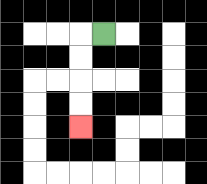{'start': '[4, 1]', 'end': '[3, 5]', 'path_directions': 'L,D,D,D,D', 'path_coordinates': '[[4, 1], [3, 1], [3, 2], [3, 3], [3, 4], [3, 5]]'}